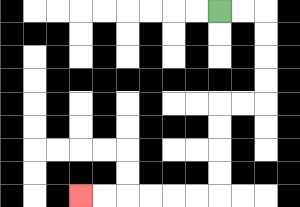{'start': '[9, 0]', 'end': '[3, 8]', 'path_directions': 'R,R,D,D,D,D,L,L,D,D,D,D,L,L,L,L,L,L', 'path_coordinates': '[[9, 0], [10, 0], [11, 0], [11, 1], [11, 2], [11, 3], [11, 4], [10, 4], [9, 4], [9, 5], [9, 6], [9, 7], [9, 8], [8, 8], [7, 8], [6, 8], [5, 8], [4, 8], [3, 8]]'}